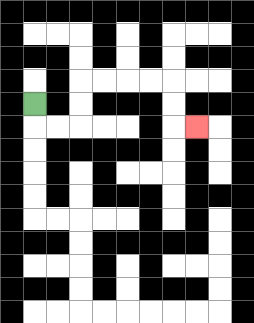{'start': '[1, 4]', 'end': '[8, 5]', 'path_directions': 'D,R,R,U,U,R,R,R,R,D,D,R', 'path_coordinates': '[[1, 4], [1, 5], [2, 5], [3, 5], [3, 4], [3, 3], [4, 3], [5, 3], [6, 3], [7, 3], [7, 4], [7, 5], [8, 5]]'}